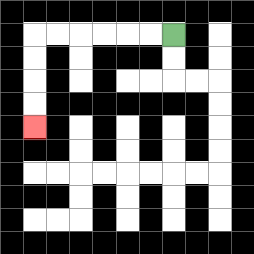{'start': '[7, 1]', 'end': '[1, 5]', 'path_directions': 'L,L,L,L,L,L,D,D,D,D', 'path_coordinates': '[[7, 1], [6, 1], [5, 1], [4, 1], [3, 1], [2, 1], [1, 1], [1, 2], [1, 3], [1, 4], [1, 5]]'}